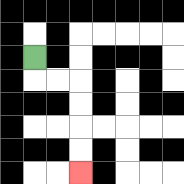{'start': '[1, 2]', 'end': '[3, 7]', 'path_directions': 'D,R,R,D,D,D,D', 'path_coordinates': '[[1, 2], [1, 3], [2, 3], [3, 3], [3, 4], [3, 5], [3, 6], [3, 7]]'}